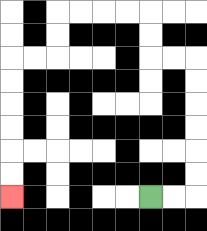{'start': '[6, 8]', 'end': '[0, 8]', 'path_directions': 'R,R,U,U,U,U,U,U,L,L,U,U,L,L,L,L,D,D,L,L,D,D,D,D,D,D', 'path_coordinates': '[[6, 8], [7, 8], [8, 8], [8, 7], [8, 6], [8, 5], [8, 4], [8, 3], [8, 2], [7, 2], [6, 2], [6, 1], [6, 0], [5, 0], [4, 0], [3, 0], [2, 0], [2, 1], [2, 2], [1, 2], [0, 2], [0, 3], [0, 4], [0, 5], [0, 6], [0, 7], [0, 8]]'}